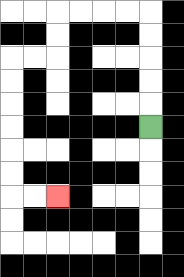{'start': '[6, 5]', 'end': '[2, 8]', 'path_directions': 'U,U,U,U,U,L,L,L,L,D,D,L,L,D,D,D,D,D,D,R,R', 'path_coordinates': '[[6, 5], [6, 4], [6, 3], [6, 2], [6, 1], [6, 0], [5, 0], [4, 0], [3, 0], [2, 0], [2, 1], [2, 2], [1, 2], [0, 2], [0, 3], [0, 4], [0, 5], [0, 6], [0, 7], [0, 8], [1, 8], [2, 8]]'}